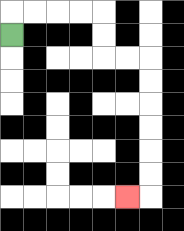{'start': '[0, 1]', 'end': '[5, 8]', 'path_directions': 'U,R,R,R,R,D,D,R,R,D,D,D,D,D,D,L', 'path_coordinates': '[[0, 1], [0, 0], [1, 0], [2, 0], [3, 0], [4, 0], [4, 1], [4, 2], [5, 2], [6, 2], [6, 3], [6, 4], [6, 5], [6, 6], [6, 7], [6, 8], [5, 8]]'}